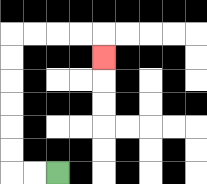{'start': '[2, 7]', 'end': '[4, 2]', 'path_directions': 'L,L,U,U,U,U,U,U,R,R,R,R,D', 'path_coordinates': '[[2, 7], [1, 7], [0, 7], [0, 6], [0, 5], [0, 4], [0, 3], [0, 2], [0, 1], [1, 1], [2, 1], [3, 1], [4, 1], [4, 2]]'}